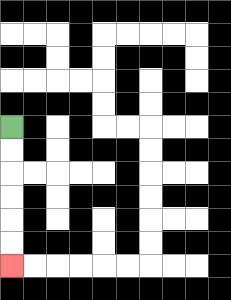{'start': '[0, 5]', 'end': '[0, 11]', 'path_directions': 'D,D,D,D,D,D', 'path_coordinates': '[[0, 5], [0, 6], [0, 7], [0, 8], [0, 9], [0, 10], [0, 11]]'}